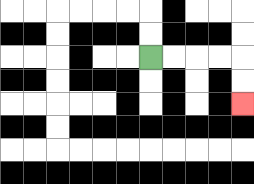{'start': '[6, 2]', 'end': '[10, 4]', 'path_directions': 'R,R,R,R,D,D', 'path_coordinates': '[[6, 2], [7, 2], [8, 2], [9, 2], [10, 2], [10, 3], [10, 4]]'}